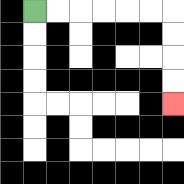{'start': '[1, 0]', 'end': '[7, 4]', 'path_directions': 'R,R,R,R,R,R,D,D,D,D', 'path_coordinates': '[[1, 0], [2, 0], [3, 0], [4, 0], [5, 0], [6, 0], [7, 0], [7, 1], [7, 2], [7, 3], [7, 4]]'}